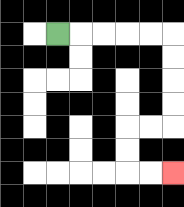{'start': '[2, 1]', 'end': '[7, 7]', 'path_directions': 'R,R,R,R,R,D,D,D,D,L,L,D,D,R,R', 'path_coordinates': '[[2, 1], [3, 1], [4, 1], [5, 1], [6, 1], [7, 1], [7, 2], [7, 3], [7, 4], [7, 5], [6, 5], [5, 5], [5, 6], [5, 7], [6, 7], [7, 7]]'}